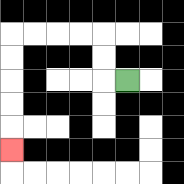{'start': '[5, 3]', 'end': '[0, 6]', 'path_directions': 'L,U,U,L,L,L,L,D,D,D,D,D', 'path_coordinates': '[[5, 3], [4, 3], [4, 2], [4, 1], [3, 1], [2, 1], [1, 1], [0, 1], [0, 2], [0, 3], [0, 4], [0, 5], [0, 6]]'}